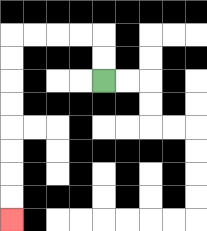{'start': '[4, 3]', 'end': '[0, 9]', 'path_directions': 'U,U,L,L,L,L,D,D,D,D,D,D,D,D', 'path_coordinates': '[[4, 3], [4, 2], [4, 1], [3, 1], [2, 1], [1, 1], [0, 1], [0, 2], [0, 3], [0, 4], [0, 5], [0, 6], [0, 7], [0, 8], [0, 9]]'}